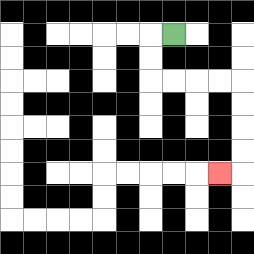{'start': '[7, 1]', 'end': '[9, 7]', 'path_directions': 'L,D,D,R,R,R,R,D,D,D,D,L', 'path_coordinates': '[[7, 1], [6, 1], [6, 2], [6, 3], [7, 3], [8, 3], [9, 3], [10, 3], [10, 4], [10, 5], [10, 6], [10, 7], [9, 7]]'}